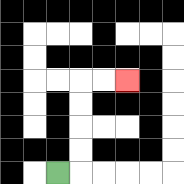{'start': '[2, 7]', 'end': '[5, 3]', 'path_directions': 'R,U,U,U,U,R,R', 'path_coordinates': '[[2, 7], [3, 7], [3, 6], [3, 5], [3, 4], [3, 3], [4, 3], [5, 3]]'}